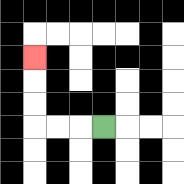{'start': '[4, 5]', 'end': '[1, 2]', 'path_directions': 'L,L,L,U,U,U', 'path_coordinates': '[[4, 5], [3, 5], [2, 5], [1, 5], [1, 4], [1, 3], [1, 2]]'}